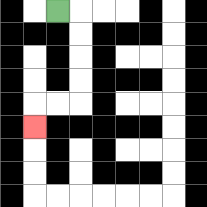{'start': '[2, 0]', 'end': '[1, 5]', 'path_directions': 'R,D,D,D,D,L,L,D', 'path_coordinates': '[[2, 0], [3, 0], [3, 1], [3, 2], [3, 3], [3, 4], [2, 4], [1, 4], [1, 5]]'}